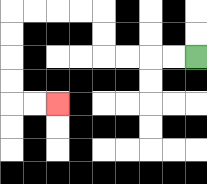{'start': '[8, 2]', 'end': '[2, 4]', 'path_directions': 'L,L,L,L,U,U,L,L,L,L,D,D,D,D,R,R', 'path_coordinates': '[[8, 2], [7, 2], [6, 2], [5, 2], [4, 2], [4, 1], [4, 0], [3, 0], [2, 0], [1, 0], [0, 0], [0, 1], [0, 2], [0, 3], [0, 4], [1, 4], [2, 4]]'}